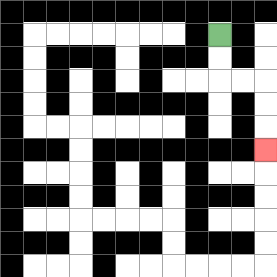{'start': '[9, 1]', 'end': '[11, 6]', 'path_directions': 'D,D,R,R,D,D,D', 'path_coordinates': '[[9, 1], [9, 2], [9, 3], [10, 3], [11, 3], [11, 4], [11, 5], [11, 6]]'}